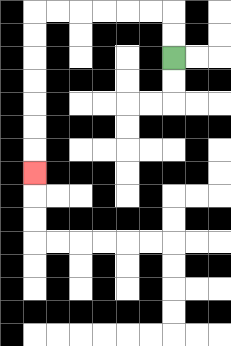{'start': '[7, 2]', 'end': '[1, 7]', 'path_directions': 'U,U,L,L,L,L,L,L,D,D,D,D,D,D,D', 'path_coordinates': '[[7, 2], [7, 1], [7, 0], [6, 0], [5, 0], [4, 0], [3, 0], [2, 0], [1, 0], [1, 1], [1, 2], [1, 3], [1, 4], [1, 5], [1, 6], [1, 7]]'}